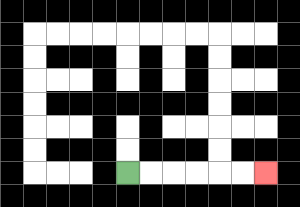{'start': '[5, 7]', 'end': '[11, 7]', 'path_directions': 'R,R,R,R,R,R', 'path_coordinates': '[[5, 7], [6, 7], [7, 7], [8, 7], [9, 7], [10, 7], [11, 7]]'}